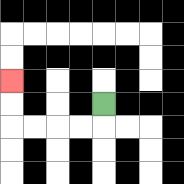{'start': '[4, 4]', 'end': '[0, 3]', 'path_directions': 'D,L,L,L,L,U,U', 'path_coordinates': '[[4, 4], [4, 5], [3, 5], [2, 5], [1, 5], [0, 5], [0, 4], [0, 3]]'}